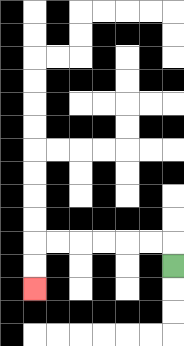{'start': '[7, 11]', 'end': '[1, 12]', 'path_directions': 'U,L,L,L,L,L,L,D,D', 'path_coordinates': '[[7, 11], [7, 10], [6, 10], [5, 10], [4, 10], [3, 10], [2, 10], [1, 10], [1, 11], [1, 12]]'}